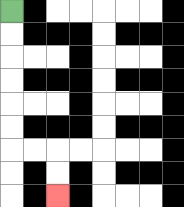{'start': '[0, 0]', 'end': '[2, 8]', 'path_directions': 'D,D,D,D,D,D,R,R,D,D', 'path_coordinates': '[[0, 0], [0, 1], [0, 2], [0, 3], [0, 4], [0, 5], [0, 6], [1, 6], [2, 6], [2, 7], [2, 8]]'}